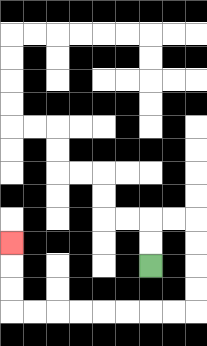{'start': '[6, 11]', 'end': '[0, 10]', 'path_directions': 'U,U,R,R,D,D,D,D,L,L,L,L,L,L,L,L,U,U,U', 'path_coordinates': '[[6, 11], [6, 10], [6, 9], [7, 9], [8, 9], [8, 10], [8, 11], [8, 12], [8, 13], [7, 13], [6, 13], [5, 13], [4, 13], [3, 13], [2, 13], [1, 13], [0, 13], [0, 12], [0, 11], [0, 10]]'}